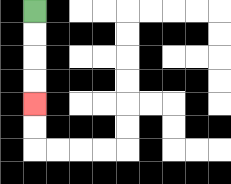{'start': '[1, 0]', 'end': '[1, 4]', 'path_directions': 'D,D,D,D', 'path_coordinates': '[[1, 0], [1, 1], [1, 2], [1, 3], [1, 4]]'}